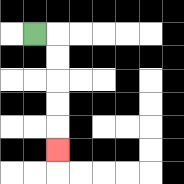{'start': '[1, 1]', 'end': '[2, 6]', 'path_directions': 'R,D,D,D,D,D', 'path_coordinates': '[[1, 1], [2, 1], [2, 2], [2, 3], [2, 4], [2, 5], [2, 6]]'}